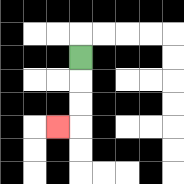{'start': '[3, 2]', 'end': '[2, 5]', 'path_directions': 'D,D,D,L', 'path_coordinates': '[[3, 2], [3, 3], [3, 4], [3, 5], [2, 5]]'}